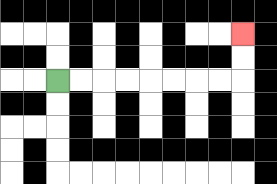{'start': '[2, 3]', 'end': '[10, 1]', 'path_directions': 'R,R,R,R,R,R,R,R,U,U', 'path_coordinates': '[[2, 3], [3, 3], [4, 3], [5, 3], [6, 3], [7, 3], [8, 3], [9, 3], [10, 3], [10, 2], [10, 1]]'}